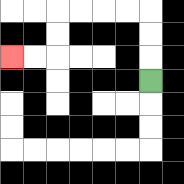{'start': '[6, 3]', 'end': '[0, 2]', 'path_directions': 'U,U,U,L,L,L,L,D,D,L,L', 'path_coordinates': '[[6, 3], [6, 2], [6, 1], [6, 0], [5, 0], [4, 0], [3, 0], [2, 0], [2, 1], [2, 2], [1, 2], [0, 2]]'}